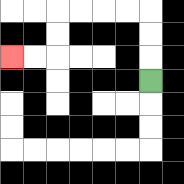{'start': '[6, 3]', 'end': '[0, 2]', 'path_directions': 'U,U,U,L,L,L,L,D,D,L,L', 'path_coordinates': '[[6, 3], [6, 2], [6, 1], [6, 0], [5, 0], [4, 0], [3, 0], [2, 0], [2, 1], [2, 2], [1, 2], [0, 2]]'}